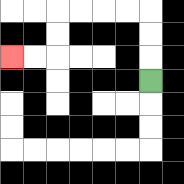{'start': '[6, 3]', 'end': '[0, 2]', 'path_directions': 'U,U,U,L,L,L,L,D,D,L,L', 'path_coordinates': '[[6, 3], [6, 2], [6, 1], [6, 0], [5, 0], [4, 0], [3, 0], [2, 0], [2, 1], [2, 2], [1, 2], [0, 2]]'}